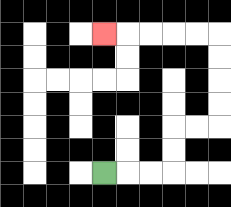{'start': '[4, 7]', 'end': '[4, 1]', 'path_directions': 'R,R,R,U,U,R,R,U,U,U,U,L,L,L,L,L', 'path_coordinates': '[[4, 7], [5, 7], [6, 7], [7, 7], [7, 6], [7, 5], [8, 5], [9, 5], [9, 4], [9, 3], [9, 2], [9, 1], [8, 1], [7, 1], [6, 1], [5, 1], [4, 1]]'}